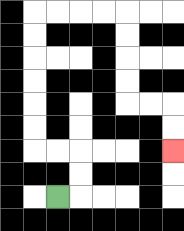{'start': '[2, 8]', 'end': '[7, 6]', 'path_directions': 'R,U,U,L,L,U,U,U,U,U,U,R,R,R,R,D,D,D,D,R,R,D,D', 'path_coordinates': '[[2, 8], [3, 8], [3, 7], [3, 6], [2, 6], [1, 6], [1, 5], [1, 4], [1, 3], [1, 2], [1, 1], [1, 0], [2, 0], [3, 0], [4, 0], [5, 0], [5, 1], [5, 2], [5, 3], [5, 4], [6, 4], [7, 4], [7, 5], [7, 6]]'}